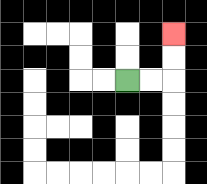{'start': '[5, 3]', 'end': '[7, 1]', 'path_directions': 'R,R,U,U', 'path_coordinates': '[[5, 3], [6, 3], [7, 3], [7, 2], [7, 1]]'}